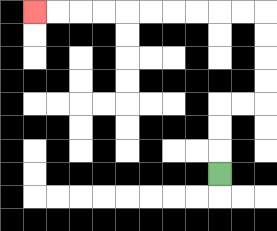{'start': '[9, 7]', 'end': '[1, 0]', 'path_directions': 'U,U,U,R,R,U,U,U,U,L,L,L,L,L,L,L,L,L,L', 'path_coordinates': '[[9, 7], [9, 6], [9, 5], [9, 4], [10, 4], [11, 4], [11, 3], [11, 2], [11, 1], [11, 0], [10, 0], [9, 0], [8, 0], [7, 0], [6, 0], [5, 0], [4, 0], [3, 0], [2, 0], [1, 0]]'}